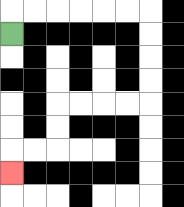{'start': '[0, 1]', 'end': '[0, 7]', 'path_directions': 'U,R,R,R,R,R,R,D,D,D,D,L,L,L,L,D,D,L,L,D', 'path_coordinates': '[[0, 1], [0, 0], [1, 0], [2, 0], [3, 0], [4, 0], [5, 0], [6, 0], [6, 1], [6, 2], [6, 3], [6, 4], [5, 4], [4, 4], [3, 4], [2, 4], [2, 5], [2, 6], [1, 6], [0, 6], [0, 7]]'}